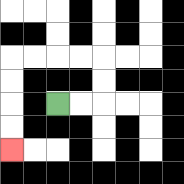{'start': '[2, 4]', 'end': '[0, 6]', 'path_directions': 'R,R,U,U,L,L,L,L,D,D,D,D', 'path_coordinates': '[[2, 4], [3, 4], [4, 4], [4, 3], [4, 2], [3, 2], [2, 2], [1, 2], [0, 2], [0, 3], [0, 4], [0, 5], [0, 6]]'}